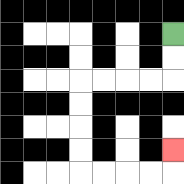{'start': '[7, 1]', 'end': '[7, 6]', 'path_directions': 'D,D,L,L,L,L,D,D,D,D,R,R,R,R,U', 'path_coordinates': '[[7, 1], [7, 2], [7, 3], [6, 3], [5, 3], [4, 3], [3, 3], [3, 4], [3, 5], [3, 6], [3, 7], [4, 7], [5, 7], [6, 7], [7, 7], [7, 6]]'}